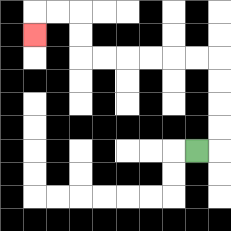{'start': '[8, 6]', 'end': '[1, 1]', 'path_directions': 'R,U,U,U,U,L,L,L,L,L,L,U,U,L,L,D', 'path_coordinates': '[[8, 6], [9, 6], [9, 5], [9, 4], [9, 3], [9, 2], [8, 2], [7, 2], [6, 2], [5, 2], [4, 2], [3, 2], [3, 1], [3, 0], [2, 0], [1, 0], [1, 1]]'}